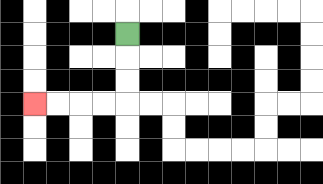{'start': '[5, 1]', 'end': '[1, 4]', 'path_directions': 'D,D,D,L,L,L,L', 'path_coordinates': '[[5, 1], [5, 2], [5, 3], [5, 4], [4, 4], [3, 4], [2, 4], [1, 4]]'}